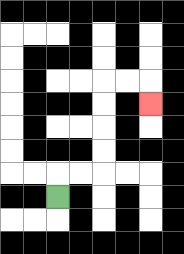{'start': '[2, 8]', 'end': '[6, 4]', 'path_directions': 'U,R,R,U,U,U,U,R,R,D', 'path_coordinates': '[[2, 8], [2, 7], [3, 7], [4, 7], [4, 6], [4, 5], [4, 4], [4, 3], [5, 3], [6, 3], [6, 4]]'}